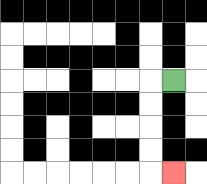{'start': '[7, 3]', 'end': '[7, 7]', 'path_directions': 'L,D,D,D,D,R', 'path_coordinates': '[[7, 3], [6, 3], [6, 4], [6, 5], [6, 6], [6, 7], [7, 7]]'}